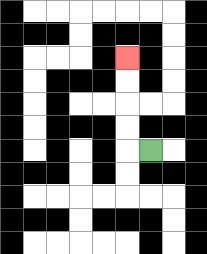{'start': '[6, 6]', 'end': '[5, 2]', 'path_directions': 'L,U,U,U,U', 'path_coordinates': '[[6, 6], [5, 6], [5, 5], [5, 4], [5, 3], [5, 2]]'}